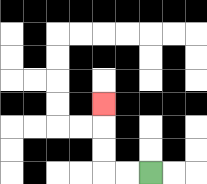{'start': '[6, 7]', 'end': '[4, 4]', 'path_directions': 'L,L,U,U,U', 'path_coordinates': '[[6, 7], [5, 7], [4, 7], [4, 6], [4, 5], [4, 4]]'}